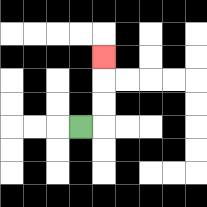{'start': '[3, 5]', 'end': '[4, 2]', 'path_directions': 'R,U,U,U', 'path_coordinates': '[[3, 5], [4, 5], [4, 4], [4, 3], [4, 2]]'}